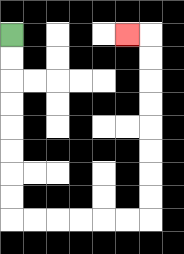{'start': '[0, 1]', 'end': '[5, 1]', 'path_directions': 'D,D,D,D,D,D,D,D,R,R,R,R,R,R,U,U,U,U,U,U,U,U,L', 'path_coordinates': '[[0, 1], [0, 2], [0, 3], [0, 4], [0, 5], [0, 6], [0, 7], [0, 8], [0, 9], [1, 9], [2, 9], [3, 9], [4, 9], [5, 9], [6, 9], [6, 8], [6, 7], [6, 6], [6, 5], [6, 4], [6, 3], [6, 2], [6, 1], [5, 1]]'}